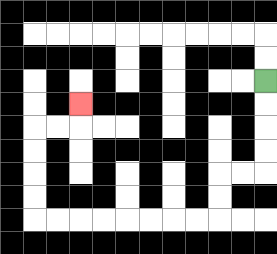{'start': '[11, 3]', 'end': '[3, 4]', 'path_directions': 'D,D,D,D,L,L,D,D,L,L,L,L,L,L,L,L,U,U,U,U,R,R,U', 'path_coordinates': '[[11, 3], [11, 4], [11, 5], [11, 6], [11, 7], [10, 7], [9, 7], [9, 8], [9, 9], [8, 9], [7, 9], [6, 9], [5, 9], [4, 9], [3, 9], [2, 9], [1, 9], [1, 8], [1, 7], [1, 6], [1, 5], [2, 5], [3, 5], [3, 4]]'}